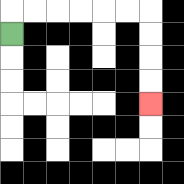{'start': '[0, 1]', 'end': '[6, 4]', 'path_directions': 'U,R,R,R,R,R,R,D,D,D,D', 'path_coordinates': '[[0, 1], [0, 0], [1, 0], [2, 0], [3, 0], [4, 0], [5, 0], [6, 0], [6, 1], [6, 2], [6, 3], [6, 4]]'}